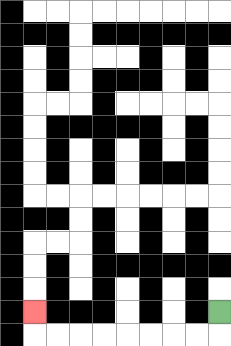{'start': '[9, 13]', 'end': '[1, 13]', 'path_directions': 'D,L,L,L,L,L,L,L,L,U', 'path_coordinates': '[[9, 13], [9, 14], [8, 14], [7, 14], [6, 14], [5, 14], [4, 14], [3, 14], [2, 14], [1, 14], [1, 13]]'}